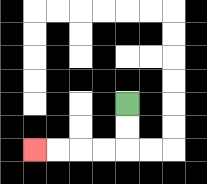{'start': '[5, 4]', 'end': '[1, 6]', 'path_directions': 'D,D,L,L,L,L', 'path_coordinates': '[[5, 4], [5, 5], [5, 6], [4, 6], [3, 6], [2, 6], [1, 6]]'}